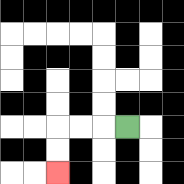{'start': '[5, 5]', 'end': '[2, 7]', 'path_directions': 'L,L,L,D,D', 'path_coordinates': '[[5, 5], [4, 5], [3, 5], [2, 5], [2, 6], [2, 7]]'}